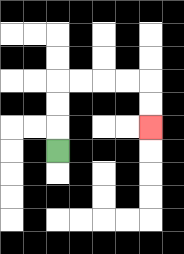{'start': '[2, 6]', 'end': '[6, 5]', 'path_directions': 'U,U,U,R,R,R,R,D,D', 'path_coordinates': '[[2, 6], [2, 5], [2, 4], [2, 3], [3, 3], [4, 3], [5, 3], [6, 3], [6, 4], [6, 5]]'}